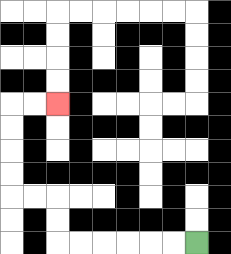{'start': '[8, 10]', 'end': '[2, 4]', 'path_directions': 'L,L,L,L,L,L,U,U,L,L,U,U,U,U,R,R', 'path_coordinates': '[[8, 10], [7, 10], [6, 10], [5, 10], [4, 10], [3, 10], [2, 10], [2, 9], [2, 8], [1, 8], [0, 8], [0, 7], [0, 6], [0, 5], [0, 4], [1, 4], [2, 4]]'}